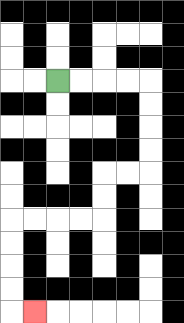{'start': '[2, 3]', 'end': '[1, 13]', 'path_directions': 'R,R,R,R,D,D,D,D,L,L,D,D,L,L,L,L,D,D,D,D,R', 'path_coordinates': '[[2, 3], [3, 3], [4, 3], [5, 3], [6, 3], [6, 4], [6, 5], [6, 6], [6, 7], [5, 7], [4, 7], [4, 8], [4, 9], [3, 9], [2, 9], [1, 9], [0, 9], [0, 10], [0, 11], [0, 12], [0, 13], [1, 13]]'}